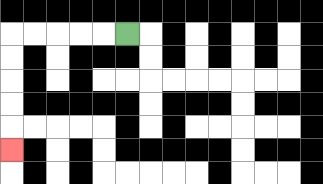{'start': '[5, 1]', 'end': '[0, 6]', 'path_directions': 'L,L,L,L,L,D,D,D,D,D', 'path_coordinates': '[[5, 1], [4, 1], [3, 1], [2, 1], [1, 1], [0, 1], [0, 2], [0, 3], [0, 4], [0, 5], [0, 6]]'}